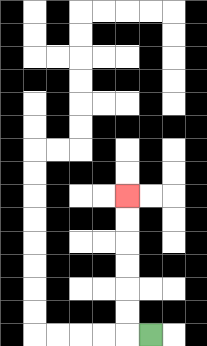{'start': '[6, 14]', 'end': '[5, 8]', 'path_directions': 'L,U,U,U,U,U,U', 'path_coordinates': '[[6, 14], [5, 14], [5, 13], [5, 12], [5, 11], [5, 10], [5, 9], [5, 8]]'}